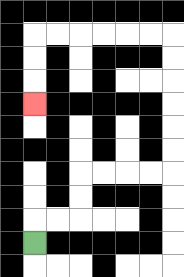{'start': '[1, 10]', 'end': '[1, 4]', 'path_directions': 'U,R,R,U,U,R,R,R,R,U,U,U,U,U,U,L,L,L,L,L,L,D,D,D', 'path_coordinates': '[[1, 10], [1, 9], [2, 9], [3, 9], [3, 8], [3, 7], [4, 7], [5, 7], [6, 7], [7, 7], [7, 6], [7, 5], [7, 4], [7, 3], [7, 2], [7, 1], [6, 1], [5, 1], [4, 1], [3, 1], [2, 1], [1, 1], [1, 2], [1, 3], [1, 4]]'}